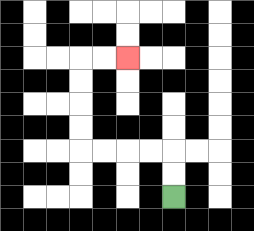{'start': '[7, 8]', 'end': '[5, 2]', 'path_directions': 'U,U,L,L,L,L,U,U,U,U,R,R', 'path_coordinates': '[[7, 8], [7, 7], [7, 6], [6, 6], [5, 6], [4, 6], [3, 6], [3, 5], [3, 4], [3, 3], [3, 2], [4, 2], [5, 2]]'}